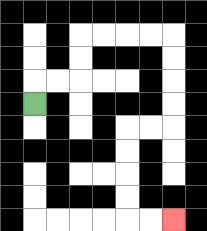{'start': '[1, 4]', 'end': '[7, 9]', 'path_directions': 'U,R,R,U,U,R,R,R,R,D,D,D,D,L,L,D,D,D,D,R,R', 'path_coordinates': '[[1, 4], [1, 3], [2, 3], [3, 3], [3, 2], [3, 1], [4, 1], [5, 1], [6, 1], [7, 1], [7, 2], [7, 3], [7, 4], [7, 5], [6, 5], [5, 5], [5, 6], [5, 7], [5, 8], [5, 9], [6, 9], [7, 9]]'}